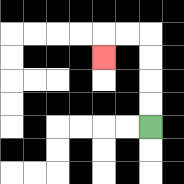{'start': '[6, 5]', 'end': '[4, 2]', 'path_directions': 'U,U,U,U,L,L,D', 'path_coordinates': '[[6, 5], [6, 4], [6, 3], [6, 2], [6, 1], [5, 1], [4, 1], [4, 2]]'}